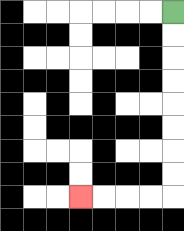{'start': '[7, 0]', 'end': '[3, 8]', 'path_directions': 'D,D,D,D,D,D,D,D,L,L,L,L', 'path_coordinates': '[[7, 0], [7, 1], [7, 2], [7, 3], [7, 4], [7, 5], [7, 6], [7, 7], [7, 8], [6, 8], [5, 8], [4, 8], [3, 8]]'}